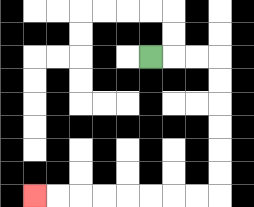{'start': '[6, 2]', 'end': '[1, 8]', 'path_directions': 'R,R,R,D,D,D,D,D,D,L,L,L,L,L,L,L,L', 'path_coordinates': '[[6, 2], [7, 2], [8, 2], [9, 2], [9, 3], [9, 4], [9, 5], [9, 6], [9, 7], [9, 8], [8, 8], [7, 8], [6, 8], [5, 8], [4, 8], [3, 8], [2, 8], [1, 8]]'}